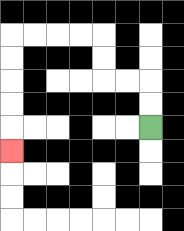{'start': '[6, 5]', 'end': '[0, 6]', 'path_directions': 'U,U,L,L,U,U,L,L,L,L,D,D,D,D,D', 'path_coordinates': '[[6, 5], [6, 4], [6, 3], [5, 3], [4, 3], [4, 2], [4, 1], [3, 1], [2, 1], [1, 1], [0, 1], [0, 2], [0, 3], [0, 4], [0, 5], [0, 6]]'}